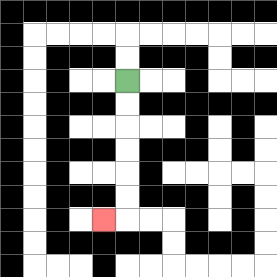{'start': '[5, 3]', 'end': '[4, 9]', 'path_directions': 'D,D,D,D,D,D,L', 'path_coordinates': '[[5, 3], [5, 4], [5, 5], [5, 6], [5, 7], [5, 8], [5, 9], [4, 9]]'}